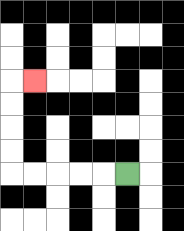{'start': '[5, 7]', 'end': '[1, 3]', 'path_directions': 'L,L,L,L,L,U,U,U,U,R', 'path_coordinates': '[[5, 7], [4, 7], [3, 7], [2, 7], [1, 7], [0, 7], [0, 6], [0, 5], [0, 4], [0, 3], [1, 3]]'}